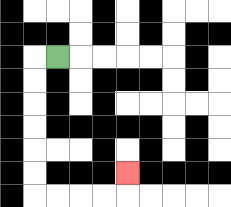{'start': '[2, 2]', 'end': '[5, 7]', 'path_directions': 'L,D,D,D,D,D,D,R,R,R,R,U', 'path_coordinates': '[[2, 2], [1, 2], [1, 3], [1, 4], [1, 5], [1, 6], [1, 7], [1, 8], [2, 8], [3, 8], [4, 8], [5, 8], [5, 7]]'}